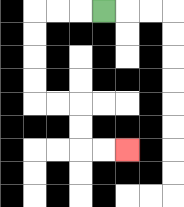{'start': '[4, 0]', 'end': '[5, 6]', 'path_directions': 'L,L,L,D,D,D,D,R,R,D,D,R,R', 'path_coordinates': '[[4, 0], [3, 0], [2, 0], [1, 0], [1, 1], [1, 2], [1, 3], [1, 4], [2, 4], [3, 4], [3, 5], [3, 6], [4, 6], [5, 6]]'}